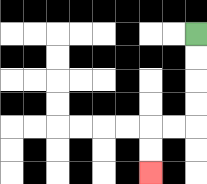{'start': '[8, 1]', 'end': '[6, 7]', 'path_directions': 'D,D,D,D,L,L,D,D', 'path_coordinates': '[[8, 1], [8, 2], [8, 3], [8, 4], [8, 5], [7, 5], [6, 5], [6, 6], [6, 7]]'}